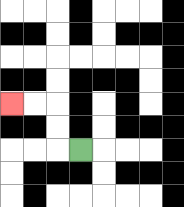{'start': '[3, 6]', 'end': '[0, 4]', 'path_directions': 'L,U,U,L,L', 'path_coordinates': '[[3, 6], [2, 6], [2, 5], [2, 4], [1, 4], [0, 4]]'}